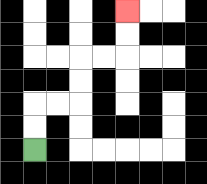{'start': '[1, 6]', 'end': '[5, 0]', 'path_directions': 'U,U,R,R,U,U,R,R,U,U', 'path_coordinates': '[[1, 6], [1, 5], [1, 4], [2, 4], [3, 4], [3, 3], [3, 2], [4, 2], [5, 2], [5, 1], [5, 0]]'}